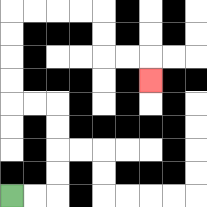{'start': '[0, 8]', 'end': '[6, 3]', 'path_directions': 'R,R,U,U,U,U,L,L,U,U,U,U,R,R,R,R,D,D,R,R,D', 'path_coordinates': '[[0, 8], [1, 8], [2, 8], [2, 7], [2, 6], [2, 5], [2, 4], [1, 4], [0, 4], [0, 3], [0, 2], [0, 1], [0, 0], [1, 0], [2, 0], [3, 0], [4, 0], [4, 1], [4, 2], [5, 2], [6, 2], [6, 3]]'}